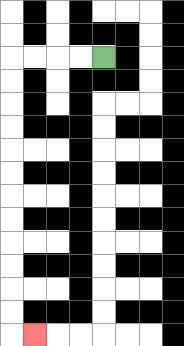{'start': '[4, 2]', 'end': '[1, 14]', 'path_directions': 'L,L,L,L,D,D,D,D,D,D,D,D,D,D,D,D,R', 'path_coordinates': '[[4, 2], [3, 2], [2, 2], [1, 2], [0, 2], [0, 3], [0, 4], [0, 5], [0, 6], [0, 7], [0, 8], [0, 9], [0, 10], [0, 11], [0, 12], [0, 13], [0, 14], [1, 14]]'}